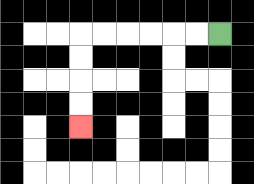{'start': '[9, 1]', 'end': '[3, 5]', 'path_directions': 'L,L,L,L,L,L,D,D,D,D', 'path_coordinates': '[[9, 1], [8, 1], [7, 1], [6, 1], [5, 1], [4, 1], [3, 1], [3, 2], [3, 3], [3, 4], [3, 5]]'}